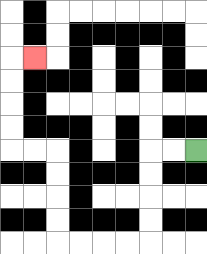{'start': '[8, 6]', 'end': '[1, 2]', 'path_directions': 'L,L,D,D,D,D,L,L,L,L,U,U,U,U,L,L,U,U,U,U,R', 'path_coordinates': '[[8, 6], [7, 6], [6, 6], [6, 7], [6, 8], [6, 9], [6, 10], [5, 10], [4, 10], [3, 10], [2, 10], [2, 9], [2, 8], [2, 7], [2, 6], [1, 6], [0, 6], [0, 5], [0, 4], [0, 3], [0, 2], [1, 2]]'}